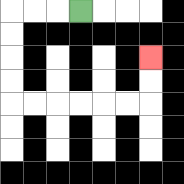{'start': '[3, 0]', 'end': '[6, 2]', 'path_directions': 'L,L,L,D,D,D,D,R,R,R,R,R,R,U,U', 'path_coordinates': '[[3, 0], [2, 0], [1, 0], [0, 0], [0, 1], [0, 2], [0, 3], [0, 4], [1, 4], [2, 4], [3, 4], [4, 4], [5, 4], [6, 4], [6, 3], [6, 2]]'}